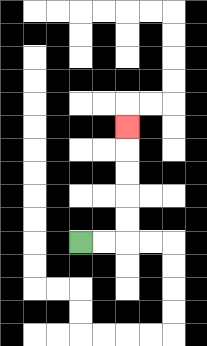{'start': '[3, 10]', 'end': '[5, 5]', 'path_directions': 'R,R,U,U,U,U,U', 'path_coordinates': '[[3, 10], [4, 10], [5, 10], [5, 9], [5, 8], [5, 7], [5, 6], [5, 5]]'}